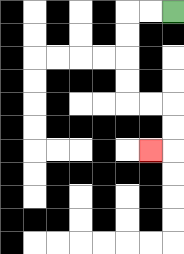{'start': '[7, 0]', 'end': '[6, 6]', 'path_directions': 'L,L,D,D,D,D,R,R,D,D,L', 'path_coordinates': '[[7, 0], [6, 0], [5, 0], [5, 1], [5, 2], [5, 3], [5, 4], [6, 4], [7, 4], [7, 5], [7, 6], [6, 6]]'}